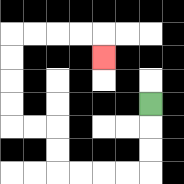{'start': '[6, 4]', 'end': '[4, 2]', 'path_directions': 'D,D,D,L,L,L,L,U,U,L,L,U,U,U,U,R,R,R,R,D', 'path_coordinates': '[[6, 4], [6, 5], [6, 6], [6, 7], [5, 7], [4, 7], [3, 7], [2, 7], [2, 6], [2, 5], [1, 5], [0, 5], [0, 4], [0, 3], [0, 2], [0, 1], [1, 1], [2, 1], [3, 1], [4, 1], [4, 2]]'}